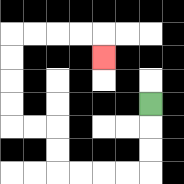{'start': '[6, 4]', 'end': '[4, 2]', 'path_directions': 'D,D,D,L,L,L,L,U,U,L,L,U,U,U,U,R,R,R,R,D', 'path_coordinates': '[[6, 4], [6, 5], [6, 6], [6, 7], [5, 7], [4, 7], [3, 7], [2, 7], [2, 6], [2, 5], [1, 5], [0, 5], [0, 4], [0, 3], [0, 2], [0, 1], [1, 1], [2, 1], [3, 1], [4, 1], [4, 2]]'}